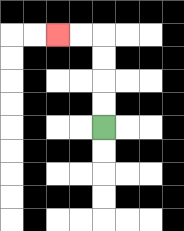{'start': '[4, 5]', 'end': '[2, 1]', 'path_directions': 'U,U,U,U,L,L', 'path_coordinates': '[[4, 5], [4, 4], [4, 3], [4, 2], [4, 1], [3, 1], [2, 1]]'}